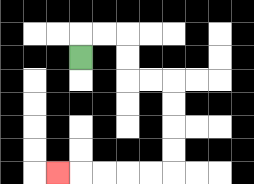{'start': '[3, 2]', 'end': '[2, 7]', 'path_directions': 'U,R,R,D,D,R,R,D,D,D,D,L,L,L,L,L', 'path_coordinates': '[[3, 2], [3, 1], [4, 1], [5, 1], [5, 2], [5, 3], [6, 3], [7, 3], [7, 4], [7, 5], [7, 6], [7, 7], [6, 7], [5, 7], [4, 7], [3, 7], [2, 7]]'}